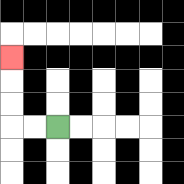{'start': '[2, 5]', 'end': '[0, 2]', 'path_directions': 'L,L,U,U,U', 'path_coordinates': '[[2, 5], [1, 5], [0, 5], [0, 4], [0, 3], [0, 2]]'}